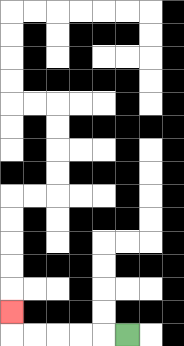{'start': '[5, 14]', 'end': '[0, 13]', 'path_directions': 'L,L,L,L,L,U', 'path_coordinates': '[[5, 14], [4, 14], [3, 14], [2, 14], [1, 14], [0, 14], [0, 13]]'}